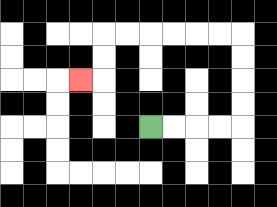{'start': '[6, 5]', 'end': '[3, 3]', 'path_directions': 'R,R,R,R,U,U,U,U,L,L,L,L,L,L,D,D,L', 'path_coordinates': '[[6, 5], [7, 5], [8, 5], [9, 5], [10, 5], [10, 4], [10, 3], [10, 2], [10, 1], [9, 1], [8, 1], [7, 1], [6, 1], [5, 1], [4, 1], [4, 2], [4, 3], [3, 3]]'}